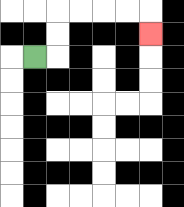{'start': '[1, 2]', 'end': '[6, 1]', 'path_directions': 'R,U,U,R,R,R,R,D', 'path_coordinates': '[[1, 2], [2, 2], [2, 1], [2, 0], [3, 0], [4, 0], [5, 0], [6, 0], [6, 1]]'}